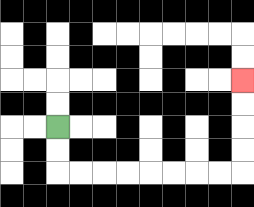{'start': '[2, 5]', 'end': '[10, 3]', 'path_directions': 'D,D,R,R,R,R,R,R,R,R,U,U,U,U', 'path_coordinates': '[[2, 5], [2, 6], [2, 7], [3, 7], [4, 7], [5, 7], [6, 7], [7, 7], [8, 7], [9, 7], [10, 7], [10, 6], [10, 5], [10, 4], [10, 3]]'}